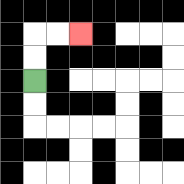{'start': '[1, 3]', 'end': '[3, 1]', 'path_directions': 'U,U,R,R', 'path_coordinates': '[[1, 3], [1, 2], [1, 1], [2, 1], [3, 1]]'}